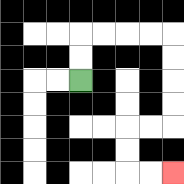{'start': '[3, 3]', 'end': '[7, 7]', 'path_directions': 'U,U,R,R,R,R,D,D,D,D,L,L,D,D,R,R', 'path_coordinates': '[[3, 3], [3, 2], [3, 1], [4, 1], [5, 1], [6, 1], [7, 1], [7, 2], [7, 3], [7, 4], [7, 5], [6, 5], [5, 5], [5, 6], [5, 7], [6, 7], [7, 7]]'}